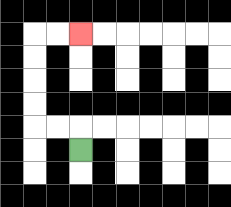{'start': '[3, 6]', 'end': '[3, 1]', 'path_directions': 'U,L,L,U,U,U,U,R,R', 'path_coordinates': '[[3, 6], [3, 5], [2, 5], [1, 5], [1, 4], [1, 3], [1, 2], [1, 1], [2, 1], [3, 1]]'}